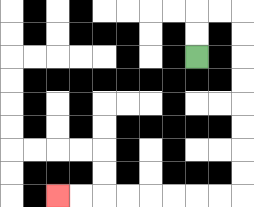{'start': '[8, 2]', 'end': '[2, 8]', 'path_directions': 'U,U,R,R,D,D,D,D,D,D,D,D,L,L,L,L,L,L,L,L', 'path_coordinates': '[[8, 2], [8, 1], [8, 0], [9, 0], [10, 0], [10, 1], [10, 2], [10, 3], [10, 4], [10, 5], [10, 6], [10, 7], [10, 8], [9, 8], [8, 8], [7, 8], [6, 8], [5, 8], [4, 8], [3, 8], [2, 8]]'}